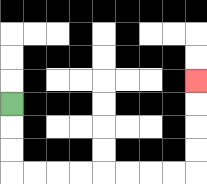{'start': '[0, 4]', 'end': '[8, 3]', 'path_directions': 'D,D,D,R,R,R,R,R,R,R,R,U,U,U,U', 'path_coordinates': '[[0, 4], [0, 5], [0, 6], [0, 7], [1, 7], [2, 7], [3, 7], [4, 7], [5, 7], [6, 7], [7, 7], [8, 7], [8, 6], [8, 5], [8, 4], [8, 3]]'}